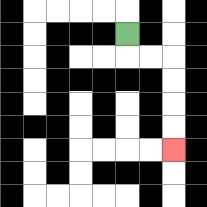{'start': '[5, 1]', 'end': '[7, 6]', 'path_directions': 'D,R,R,D,D,D,D', 'path_coordinates': '[[5, 1], [5, 2], [6, 2], [7, 2], [7, 3], [7, 4], [7, 5], [7, 6]]'}